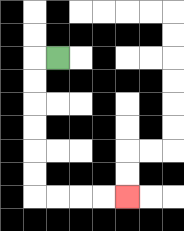{'start': '[2, 2]', 'end': '[5, 8]', 'path_directions': 'L,D,D,D,D,D,D,R,R,R,R', 'path_coordinates': '[[2, 2], [1, 2], [1, 3], [1, 4], [1, 5], [1, 6], [1, 7], [1, 8], [2, 8], [3, 8], [4, 8], [5, 8]]'}